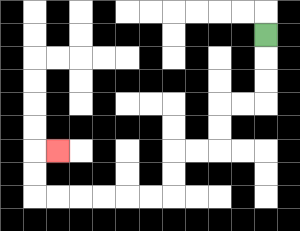{'start': '[11, 1]', 'end': '[2, 6]', 'path_directions': 'D,D,D,L,L,D,D,L,L,D,D,L,L,L,L,L,L,U,U,R', 'path_coordinates': '[[11, 1], [11, 2], [11, 3], [11, 4], [10, 4], [9, 4], [9, 5], [9, 6], [8, 6], [7, 6], [7, 7], [7, 8], [6, 8], [5, 8], [4, 8], [3, 8], [2, 8], [1, 8], [1, 7], [1, 6], [2, 6]]'}